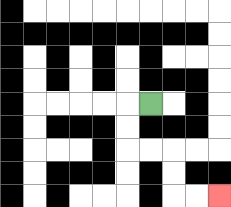{'start': '[6, 4]', 'end': '[9, 8]', 'path_directions': 'L,D,D,R,R,D,D,R,R', 'path_coordinates': '[[6, 4], [5, 4], [5, 5], [5, 6], [6, 6], [7, 6], [7, 7], [7, 8], [8, 8], [9, 8]]'}